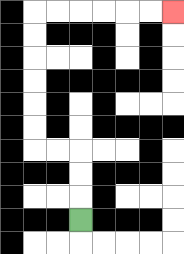{'start': '[3, 9]', 'end': '[7, 0]', 'path_directions': 'U,U,U,L,L,U,U,U,U,U,U,R,R,R,R,R,R', 'path_coordinates': '[[3, 9], [3, 8], [3, 7], [3, 6], [2, 6], [1, 6], [1, 5], [1, 4], [1, 3], [1, 2], [1, 1], [1, 0], [2, 0], [3, 0], [4, 0], [5, 0], [6, 0], [7, 0]]'}